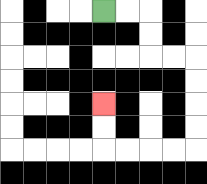{'start': '[4, 0]', 'end': '[4, 4]', 'path_directions': 'R,R,D,D,R,R,D,D,D,D,L,L,L,L,U,U', 'path_coordinates': '[[4, 0], [5, 0], [6, 0], [6, 1], [6, 2], [7, 2], [8, 2], [8, 3], [8, 4], [8, 5], [8, 6], [7, 6], [6, 6], [5, 6], [4, 6], [4, 5], [4, 4]]'}